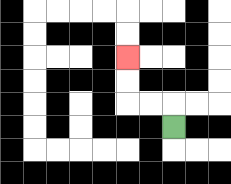{'start': '[7, 5]', 'end': '[5, 2]', 'path_directions': 'U,L,L,U,U', 'path_coordinates': '[[7, 5], [7, 4], [6, 4], [5, 4], [5, 3], [5, 2]]'}